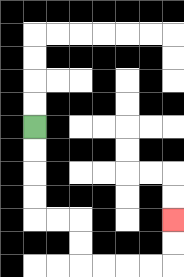{'start': '[1, 5]', 'end': '[7, 9]', 'path_directions': 'D,D,D,D,R,R,D,D,R,R,R,R,U,U', 'path_coordinates': '[[1, 5], [1, 6], [1, 7], [1, 8], [1, 9], [2, 9], [3, 9], [3, 10], [3, 11], [4, 11], [5, 11], [6, 11], [7, 11], [7, 10], [7, 9]]'}